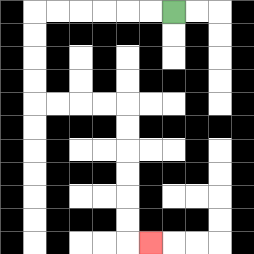{'start': '[7, 0]', 'end': '[6, 10]', 'path_directions': 'L,L,L,L,L,L,D,D,D,D,R,R,R,R,D,D,D,D,D,D,R', 'path_coordinates': '[[7, 0], [6, 0], [5, 0], [4, 0], [3, 0], [2, 0], [1, 0], [1, 1], [1, 2], [1, 3], [1, 4], [2, 4], [3, 4], [4, 4], [5, 4], [5, 5], [5, 6], [5, 7], [5, 8], [5, 9], [5, 10], [6, 10]]'}